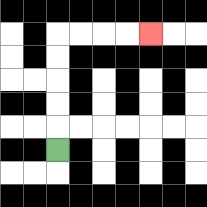{'start': '[2, 6]', 'end': '[6, 1]', 'path_directions': 'U,U,U,U,U,R,R,R,R', 'path_coordinates': '[[2, 6], [2, 5], [2, 4], [2, 3], [2, 2], [2, 1], [3, 1], [4, 1], [5, 1], [6, 1]]'}